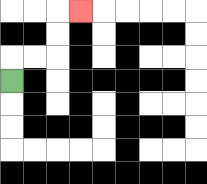{'start': '[0, 3]', 'end': '[3, 0]', 'path_directions': 'U,R,R,U,U,R', 'path_coordinates': '[[0, 3], [0, 2], [1, 2], [2, 2], [2, 1], [2, 0], [3, 0]]'}